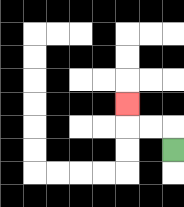{'start': '[7, 6]', 'end': '[5, 4]', 'path_directions': 'U,L,L,U', 'path_coordinates': '[[7, 6], [7, 5], [6, 5], [5, 5], [5, 4]]'}